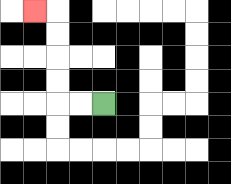{'start': '[4, 4]', 'end': '[1, 0]', 'path_directions': 'L,L,U,U,U,U,L', 'path_coordinates': '[[4, 4], [3, 4], [2, 4], [2, 3], [2, 2], [2, 1], [2, 0], [1, 0]]'}